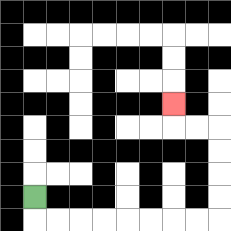{'start': '[1, 8]', 'end': '[7, 4]', 'path_directions': 'D,R,R,R,R,R,R,R,R,U,U,U,U,L,L,U', 'path_coordinates': '[[1, 8], [1, 9], [2, 9], [3, 9], [4, 9], [5, 9], [6, 9], [7, 9], [8, 9], [9, 9], [9, 8], [9, 7], [9, 6], [9, 5], [8, 5], [7, 5], [7, 4]]'}